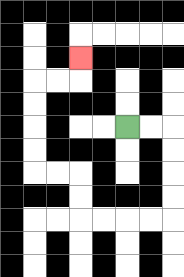{'start': '[5, 5]', 'end': '[3, 2]', 'path_directions': 'R,R,D,D,D,D,L,L,L,L,U,U,L,L,U,U,U,U,R,R,U', 'path_coordinates': '[[5, 5], [6, 5], [7, 5], [7, 6], [7, 7], [7, 8], [7, 9], [6, 9], [5, 9], [4, 9], [3, 9], [3, 8], [3, 7], [2, 7], [1, 7], [1, 6], [1, 5], [1, 4], [1, 3], [2, 3], [3, 3], [3, 2]]'}